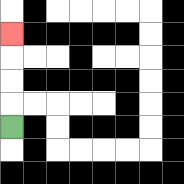{'start': '[0, 5]', 'end': '[0, 1]', 'path_directions': 'U,U,U,U', 'path_coordinates': '[[0, 5], [0, 4], [0, 3], [0, 2], [0, 1]]'}